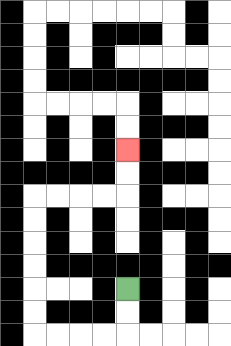{'start': '[5, 12]', 'end': '[5, 6]', 'path_directions': 'D,D,L,L,L,L,U,U,U,U,U,U,R,R,R,R,U,U', 'path_coordinates': '[[5, 12], [5, 13], [5, 14], [4, 14], [3, 14], [2, 14], [1, 14], [1, 13], [1, 12], [1, 11], [1, 10], [1, 9], [1, 8], [2, 8], [3, 8], [4, 8], [5, 8], [5, 7], [5, 6]]'}